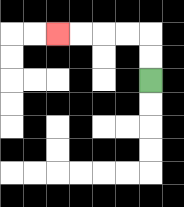{'start': '[6, 3]', 'end': '[2, 1]', 'path_directions': 'U,U,L,L,L,L', 'path_coordinates': '[[6, 3], [6, 2], [6, 1], [5, 1], [4, 1], [3, 1], [2, 1]]'}